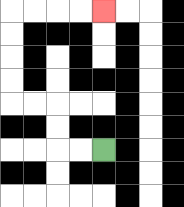{'start': '[4, 6]', 'end': '[4, 0]', 'path_directions': 'L,L,U,U,L,L,U,U,U,U,R,R,R,R', 'path_coordinates': '[[4, 6], [3, 6], [2, 6], [2, 5], [2, 4], [1, 4], [0, 4], [0, 3], [0, 2], [0, 1], [0, 0], [1, 0], [2, 0], [3, 0], [4, 0]]'}